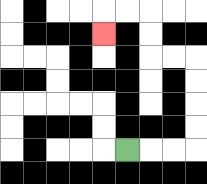{'start': '[5, 6]', 'end': '[4, 1]', 'path_directions': 'R,R,R,U,U,U,U,L,L,U,U,L,L,D', 'path_coordinates': '[[5, 6], [6, 6], [7, 6], [8, 6], [8, 5], [8, 4], [8, 3], [8, 2], [7, 2], [6, 2], [6, 1], [6, 0], [5, 0], [4, 0], [4, 1]]'}